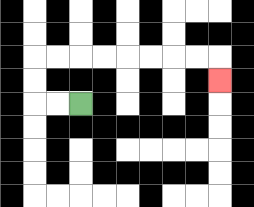{'start': '[3, 4]', 'end': '[9, 3]', 'path_directions': 'L,L,U,U,R,R,R,R,R,R,R,R,D', 'path_coordinates': '[[3, 4], [2, 4], [1, 4], [1, 3], [1, 2], [2, 2], [3, 2], [4, 2], [5, 2], [6, 2], [7, 2], [8, 2], [9, 2], [9, 3]]'}